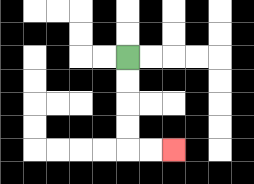{'start': '[5, 2]', 'end': '[7, 6]', 'path_directions': 'D,D,D,D,R,R', 'path_coordinates': '[[5, 2], [5, 3], [5, 4], [5, 5], [5, 6], [6, 6], [7, 6]]'}